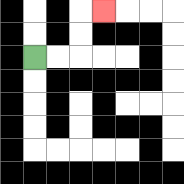{'start': '[1, 2]', 'end': '[4, 0]', 'path_directions': 'R,R,U,U,R', 'path_coordinates': '[[1, 2], [2, 2], [3, 2], [3, 1], [3, 0], [4, 0]]'}